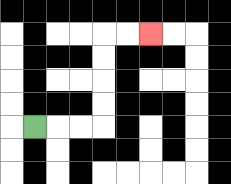{'start': '[1, 5]', 'end': '[6, 1]', 'path_directions': 'R,R,R,U,U,U,U,R,R', 'path_coordinates': '[[1, 5], [2, 5], [3, 5], [4, 5], [4, 4], [4, 3], [4, 2], [4, 1], [5, 1], [6, 1]]'}